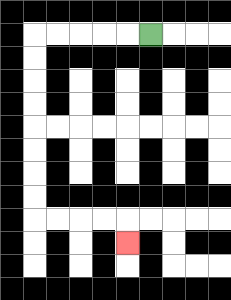{'start': '[6, 1]', 'end': '[5, 10]', 'path_directions': 'L,L,L,L,L,D,D,D,D,D,D,D,D,R,R,R,R,D', 'path_coordinates': '[[6, 1], [5, 1], [4, 1], [3, 1], [2, 1], [1, 1], [1, 2], [1, 3], [1, 4], [1, 5], [1, 6], [1, 7], [1, 8], [1, 9], [2, 9], [3, 9], [4, 9], [5, 9], [5, 10]]'}